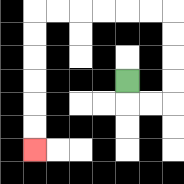{'start': '[5, 3]', 'end': '[1, 6]', 'path_directions': 'D,R,R,U,U,U,U,L,L,L,L,L,L,D,D,D,D,D,D', 'path_coordinates': '[[5, 3], [5, 4], [6, 4], [7, 4], [7, 3], [7, 2], [7, 1], [7, 0], [6, 0], [5, 0], [4, 0], [3, 0], [2, 0], [1, 0], [1, 1], [1, 2], [1, 3], [1, 4], [1, 5], [1, 6]]'}